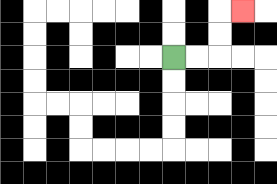{'start': '[7, 2]', 'end': '[10, 0]', 'path_directions': 'R,R,U,U,R', 'path_coordinates': '[[7, 2], [8, 2], [9, 2], [9, 1], [9, 0], [10, 0]]'}